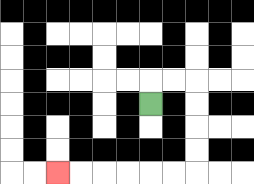{'start': '[6, 4]', 'end': '[2, 7]', 'path_directions': 'U,R,R,D,D,D,D,L,L,L,L,L,L', 'path_coordinates': '[[6, 4], [6, 3], [7, 3], [8, 3], [8, 4], [8, 5], [8, 6], [8, 7], [7, 7], [6, 7], [5, 7], [4, 7], [3, 7], [2, 7]]'}